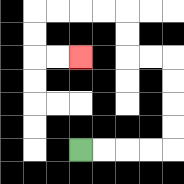{'start': '[3, 6]', 'end': '[3, 2]', 'path_directions': 'R,R,R,R,U,U,U,U,L,L,U,U,L,L,L,L,D,D,R,R', 'path_coordinates': '[[3, 6], [4, 6], [5, 6], [6, 6], [7, 6], [7, 5], [7, 4], [7, 3], [7, 2], [6, 2], [5, 2], [5, 1], [5, 0], [4, 0], [3, 0], [2, 0], [1, 0], [1, 1], [1, 2], [2, 2], [3, 2]]'}